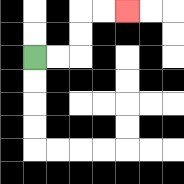{'start': '[1, 2]', 'end': '[5, 0]', 'path_directions': 'R,R,U,U,R,R', 'path_coordinates': '[[1, 2], [2, 2], [3, 2], [3, 1], [3, 0], [4, 0], [5, 0]]'}